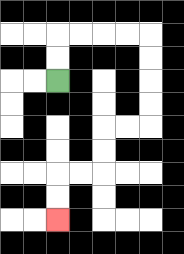{'start': '[2, 3]', 'end': '[2, 9]', 'path_directions': 'U,U,R,R,R,R,D,D,D,D,L,L,D,D,L,L,D,D', 'path_coordinates': '[[2, 3], [2, 2], [2, 1], [3, 1], [4, 1], [5, 1], [6, 1], [6, 2], [6, 3], [6, 4], [6, 5], [5, 5], [4, 5], [4, 6], [4, 7], [3, 7], [2, 7], [2, 8], [2, 9]]'}